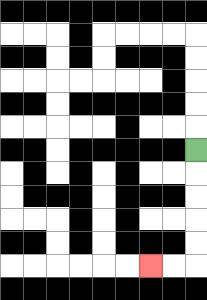{'start': '[8, 6]', 'end': '[6, 11]', 'path_directions': 'D,D,D,D,D,L,L', 'path_coordinates': '[[8, 6], [8, 7], [8, 8], [8, 9], [8, 10], [8, 11], [7, 11], [6, 11]]'}